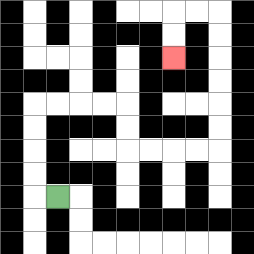{'start': '[2, 8]', 'end': '[7, 2]', 'path_directions': 'L,U,U,U,U,R,R,R,R,D,D,R,R,R,R,U,U,U,U,U,U,L,L,D,D', 'path_coordinates': '[[2, 8], [1, 8], [1, 7], [1, 6], [1, 5], [1, 4], [2, 4], [3, 4], [4, 4], [5, 4], [5, 5], [5, 6], [6, 6], [7, 6], [8, 6], [9, 6], [9, 5], [9, 4], [9, 3], [9, 2], [9, 1], [9, 0], [8, 0], [7, 0], [7, 1], [7, 2]]'}